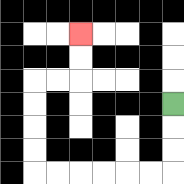{'start': '[7, 4]', 'end': '[3, 1]', 'path_directions': 'D,D,D,L,L,L,L,L,L,U,U,U,U,R,R,U,U', 'path_coordinates': '[[7, 4], [7, 5], [7, 6], [7, 7], [6, 7], [5, 7], [4, 7], [3, 7], [2, 7], [1, 7], [1, 6], [1, 5], [1, 4], [1, 3], [2, 3], [3, 3], [3, 2], [3, 1]]'}